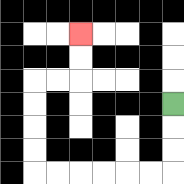{'start': '[7, 4]', 'end': '[3, 1]', 'path_directions': 'D,D,D,L,L,L,L,L,L,U,U,U,U,R,R,U,U', 'path_coordinates': '[[7, 4], [7, 5], [7, 6], [7, 7], [6, 7], [5, 7], [4, 7], [3, 7], [2, 7], [1, 7], [1, 6], [1, 5], [1, 4], [1, 3], [2, 3], [3, 3], [3, 2], [3, 1]]'}